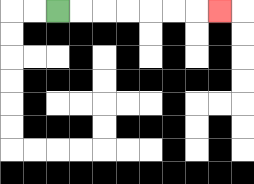{'start': '[2, 0]', 'end': '[9, 0]', 'path_directions': 'R,R,R,R,R,R,R', 'path_coordinates': '[[2, 0], [3, 0], [4, 0], [5, 0], [6, 0], [7, 0], [8, 0], [9, 0]]'}